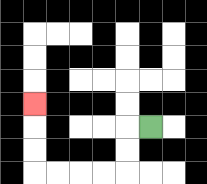{'start': '[6, 5]', 'end': '[1, 4]', 'path_directions': 'L,D,D,L,L,L,L,U,U,U', 'path_coordinates': '[[6, 5], [5, 5], [5, 6], [5, 7], [4, 7], [3, 7], [2, 7], [1, 7], [1, 6], [1, 5], [1, 4]]'}